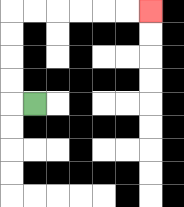{'start': '[1, 4]', 'end': '[6, 0]', 'path_directions': 'L,U,U,U,U,R,R,R,R,R,R', 'path_coordinates': '[[1, 4], [0, 4], [0, 3], [0, 2], [0, 1], [0, 0], [1, 0], [2, 0], [3, 0], [4, 0], [5, 0], [6, 0]]'}